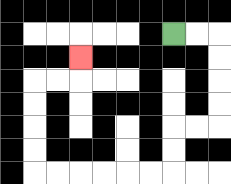{'start': '[7, 1]', 'end': '[3, 2]', 'path_directions': 'R,R,D,D,D,D,L,L,D,D,L,L,L,L,L,L,U,U,U,U,R,R,U', 'path_coordinates': '[[7, 1], [8, 1], [9, 1], [9, 2], [9, 3], [9, 4], [9, 5], [8, 5], [7, 5], [7, 6], [7, 7], [6, 7], [5, 7], [4, 7], [3, 7], [2, 7], [1, 7], [1, 6], [1, 5], [1, 4], [1, 3], [2, 3], [3, 3], [3, 2]]'}